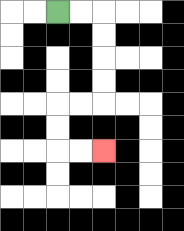{'start': '[2, 0]', 'end': '[4, 6]', 'path_directions': 'R,R,D,D,D,D,L,L,D,D,R,R', 'path_coordinates': '[[2, 0], [3, 0], [4, 0], [4, 1], [4, 2], [4, 3], [4, 4], [3, 4], [2, 4], [2, 5], [2, 6], [3, 6], [4, 6]]'}